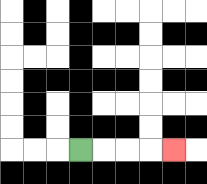{'start': '[3, 6]', 'end': '[7, 6]', 'path_directions': 'R,R,R,R', 'path_coordinates': '[[3, 6], [4, 6], [5, 6], [6, 6], [7, 6]]'}